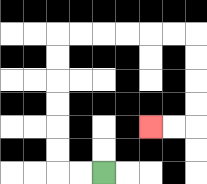{'start': '[4, 7]', 'end': '[6, 5]', 'path_directions': 'L,L,U,U,U,U,U,U,R,R,R,R,R,R,D,D,D,D,L,L', 'path_coordinates': '[[4, 7], [3, 7], [2, 7], [2, 6], [2, 5], [2, 4], [2, 3], [2, 2], [2, 1], [3, 1], [4, 1], [5, 1], [6, 1], [7, 1], [8, 1], [8, 2], [8, 3], [8, 4], [8, 5], [7, 5], [6, 5]]'}